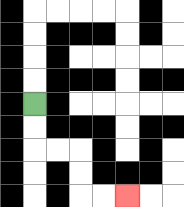{'start': '[1, 4]', 'end': '[5, 8]', 'path_directions': 'D,D,R,R,D,D,R,R', 'path_coordinates': '[[1, 4], [1, 5], [1, 6], [2, 6], [3, 6], [3, 7], [3, 8], [4, 8], [5, 8]]'}